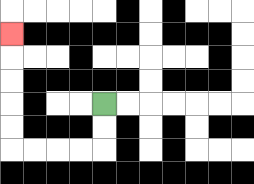{'start': '[4, 4]', 'end': '[0, 1]', 'path_directions': 'D,D,L,L,L,L,U,U,U,U,U', 'path_coordinates': '[[4, 4], [4, 5], [4, 6], [3, 6], [2, 6], [1, 6], [0, 6], [0, 5], [0, 4], [0, 3], [0, 2], [0, 1]]'}